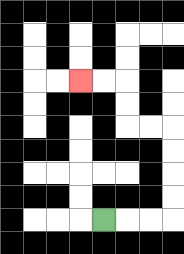{'start': '[4, 9]', 'end': '[3, 3]', 'path_directions': 'R,R,R,U,U,U,U,L,L,U,U,L,L', 'path_coordinates': '[[4, 9], [5, 9], [6, 9], [7, 9], [7, 8], [7, 7], [7, 6], [7, 5], [6, 5], [5, 5], [5, 4], [5, 3], [4, 3], [3, 3]]'}